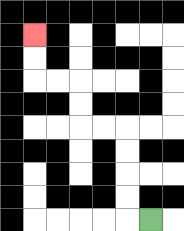{'start': '[6, 9]', 'end': '[1, 1]', 'path_directions': 'L,U,U,U,U,L,L,U,U,L,L,U,U', 'path_coordinates': '[[6, 9], [5, 9], [5, 8], [5, 7], [5, 6], [5, 5], [4, 5], [3, 5], [3, 4], [3, 3], [2, 3], [1, 3], [1, 2], [1, 1]]'}